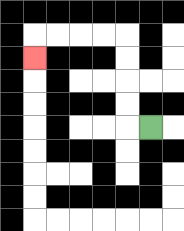{'start': '[6, 5]', 'end': '[1, 2]', 'path_directions': 'L,U,U,U,U,L,L,L,L,D', 'path_coordinates': '[[6, 5], [5, 5], [5, 4], [5, 3], [5, 2], [5, 1], [4, 1], [3, 1], [2, 1], [1, 1], [1, 2]]'}